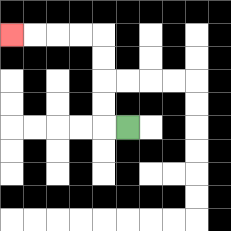{'start': '[5, 5]', 'end': '[0, 1]', 'path_directions': 'L,U,U,U,U,L,L,L,L', 'path_coordinates': '[[5, 5], [4, 5], [4, 4], [4, 3], [4, 2], [4, 1], [3, 1], [2, 1], [1, 1], [0, 1]]'}